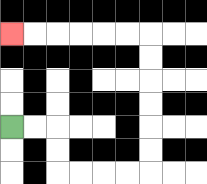{'start': '[0, 5]', 'end': '[0, 1]', 'path_directions': 'R,R,D,D,R,R,R,R,U,U,U,U,U,U,L,L,L,L,L,L', 'path_coordinates': '[[0, 5], [1, 5], [2, 5], [2, 6], [2, 7], [3, 7], [4, 7], [5, 7], [6, 7], [6, 6], [6, 5], [6, 4], [6, 3], [6, 2], [6, 1], [5, 1], [4, 1], [3, 1], [2, 1], [1, 1], [0, 1]]'}